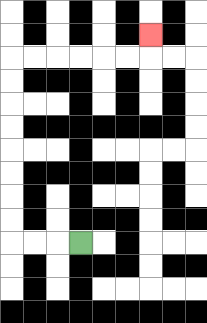{'start': '[3, 10]', 'end': '[6, 1]', 'path_directions': 'L,L,L,U,U,U,U,U,U,U,U,R,R,R,R,R,R,U', 'path_coordinates': '[[3, 10], [2, 10], [1, 10], [0, 10], [0, 9], [0, 8], [0, 7], [0, 6], [0, 5], [0, 4], [0, 3], [0, 2], [1, 2], [2, 2], [3, 2], [4, 2], [5, 2], [6, 2], [6, 1]]'}